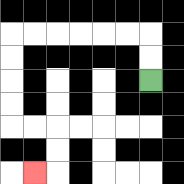{'start': '[6, 3]', 'end': '[1, 7]', 'path_directions': 'U,U,L,L,L,L,L,L,D,D,D,D,R,R,D,D,L', 'path_coordinates': '[[6, 3], [6, 2], [6, 1], [5, 1], [4, 1], [3, 1], [2, 1], [1, 1], [0, 1], [0, 2], [0, 3], [0, 4], [0, 5], [1, 5], [2, 5], [2, 6], [2, 7], [1, 7]]'}